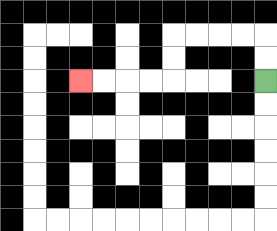{'start': '[11, 3]', 'end': '[3, 3]', 'path_directions': 'U,U,L,L,L,L,D,D,L,L,L,L', 'path_coordinates': '[[11, 3], [11, 2], [11, 1], [10, 1], [9, 1], [8, 1], [7, 1], [7, 2], [7, 3], [6, 3], [5, 3], [4, 3], [3, 3]]'}